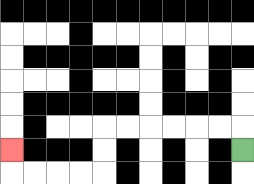{'start': '[10, 6]', 'end': '[0, 6]', 'path_directions': 'U,L,L,L,L,L,L,D,D,L,L,L,L,U', 'path_coordinates': '[[10, 6], [10, 5], [9, 5], [8, 5], [7, 5], [6, 5], [5, 5], [4, 5], [4, 6], [4, 7], [3, 7], [2, 7], [1, 7], [0, 7], [0, 6]]'}